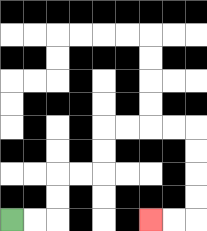{'start': '[0, 9]', 'end': '[6, 9]', 'path_directions': 'R,R,U,U,R,R,U,U,R,R,R,R,D,D,D,D,L,L', 'path_coordinates': '[[0, 9], [1, 9], [2, 9], [2, 8], [2, 7], [3, 7], [4, 7], [4, 6], [4, 5], [5, 5], [6, 5], [7, 5], [8, 5], [8, 6], [8, 7], [8, 8], [8, 9], [7, 9], [6, 9]]'}